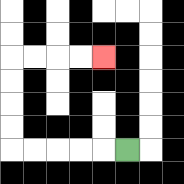{'start': '[5, 6]', 'end': '[4, 2]', 'path_directions': 'L,L,L,L,L,U,U,U,U,R,R,R,R', 'path_coordinates': '[[5, 6], [4, 6], [3, 6], [2, 6], [1, 6], [0, 6], [0, 5], [0, 4], [0, 3], [0, 2], [1, 2], [2, 2], [3, 2], [4, 2]]'}